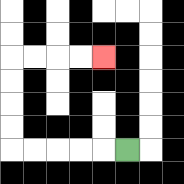{'start': '[5, 6]', 'end': '[4, 2]', 'path_directions': 'L,L,L,L,L,U,U,U,U,R,R,R,R', 'path_coordinates': '[[5, 6], [4, 6], [3, 6], [2, 6], [1, 6], [0, 6], [0, 5], [0, 4], [0, 3], [0, 2], [1, 2], [2, 2], [3, 2], [4, 2]]'}